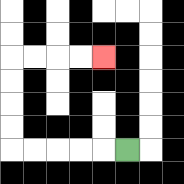{'start': '[5, 6]', 'end': '[4, 2]', 'path_directions': 'L,L,L,L,L,U,U,U,U,R,R,R,R', 'path_coordinates': '[[5, 6], [4, 6], [3, 6], [2, 6], [1, 6], [0, 6], [0, 5], [0, 4], [0, 3], [0, 2], [1, 2], [2, 2], [3, 2], [4, 2]]'}